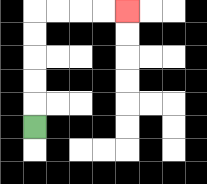{'start': '[1, 5]', 'end': '[5, 0]', 'path_directions': 'U,U,U,U,U,R,R,R,R', 'path_coordinates': '[[1, 5], [1, 4], [1, 3], [1, 2], [1, 1], [1, 0], [2, 0], [3, 0], [4, 0], [5, 0]]'}